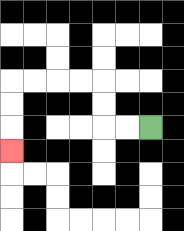{'start': '[6, 5]', 'end': '[0, 6]', 'path_directions': 'L,L,U,U,L,L,L,L,D,D,D', 'path_coordinates': '[[6, 5], [5, 5], [4, 5], [4, 4], [4, 3], [3, 3], [2, 3], [1, 3], [0, 3], [0, 4], [0, 5], [0, 6]]'}